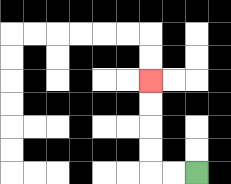{'start': '[8, 7]', 'end': '[6, 3]', 'path_directions': 'L,L,U,U,U,U', 'path_coordinates': '[[8, 7], [7, 7], [6, 7], [6, 6], [6, 5], [6, 4], [6, 3]]'}